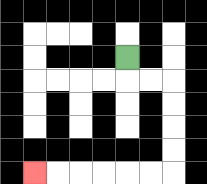{'start': '[5, 2]', 'end': '[1, 7]', 'path_directions': 'D,R,R,D,D,D,D,L,L,L,L,L,L', 'path_coordinates': '[[5, 2], [5, 3], [6, 3], [7, 3], [7, 4], [7, 5], [7, 6], [7, 7], [6, 7], [5, 7], [4, 7], [3, 7], [2, 7], [1, 7]]'}